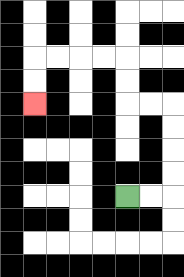{'start': '[5, 8]', 'end': '[1, 4]', 'path_directions': 'R,R,U,U,U,U,L,L,U,U,L,L,L,L,D,D', 'path_coordinates': '[[5, 8], [6, 8], [7, 8], [7, 7], [7, 6], [7, 5], [7, 4], [6, 4], [5, 4], [5, 3], [5, 2], [4, 2], [3, 2], [2, 2], [1, 2], [1, 3], [1, 4]]'}